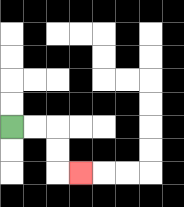{'start': '[0, 5]', 'end': '[3, 7]', 'path_directions': 'R,R,D,D,R', 'path_coordinates': '[[0, 5], [1, 5], [2, 5], [2, 6], [2, 7], [3, 7]]'}